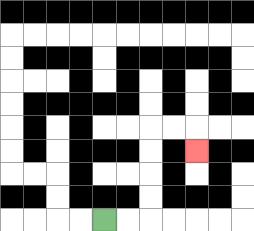{'start': '[4, 9]', 'end': '[8, 6]', 'path_directions': 'R,R,U,U,U,U,R,R,D', 'path_coordinates': '[[4, 9], [5, 9], [6, 9], [6, 8], [6, 7], [6, 6], [6, 5], [7, 5], [8, 5], [8, 6]]'}